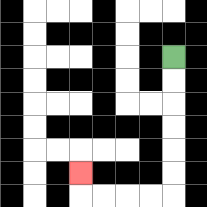{'start': '[7, 2]', 'end': '[3, 7]', 'path_directions': 'D,D,D,D,D,D,L,L,L,L,U', 'path_coordinates': '[[7, 2], [7, 3], [7, 4], [7, 5], [7, 6], [7, 7], [7, 8], [6, 8], [5, 8], [4, 8], [3, 8], [3, 7]]'}